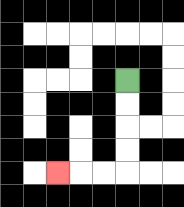{'start': '[5, 3]', 'end': '[2, 7]', 'path_directions': 'D,D,D,D,L,L,L', 'path_coordinates': '[[5, 3], [5, 4], [5, 5], [5, 6], [5, 7], [4, 7], [3, 7], [2, 7]]'}